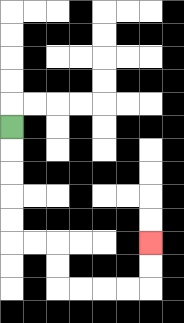{'start': '[0, 5]', 'end': '[6, 10]', 'path_directions': 'D,D,D,D,D,R,R,D,D,R,R,R,R,U,U', 'path_coordinates': '[[0, 5], [0, 6], [0, 7], [0, 8], [0, 9], [0, 10], [1, 10], [2, 10], [2, 11], [2, 12], [3, 12], [4, 12], [5, 12], [6, 12], [6, 11], [6, 10]]'}